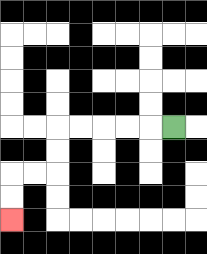{'start': '[7, 5]', 'end': '[0, 9]', 'path_directions': 'L,L,L,L,L,D,D,L,L,D,D', 'path_coordinates': '[[7, 5], [6, 5], [5, 5], [4, 5], [3, 5], [2, 5], [2, 6], [2, 7], [1, 7], [0, 7], [0, 8], [0, 9]]'}